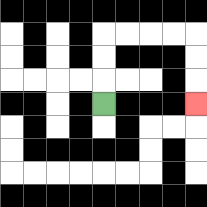{'start': '[4, 4]', 'end': '[8, 4]', 'path_directions': 'U,U,U,R,R,R,R,D,D,D', 'path_coordinates': '[[4, 4], [4, 3], [4, 2], [4, 1], [5, 1], [6, 1], [7, 1], [8, 1], [8, 2], [8, 3], [8, 4]]'}